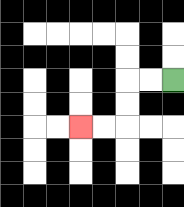{'start': '[7, 3]', 'end': '[3, 5]', 'path_directions': 'L,L,D,D,L,L', 'path_coordinates': '[[7, 3], [6, 3], [5, 3], [5, 4], [5, 5], [4, 5], [3, 5]]'}